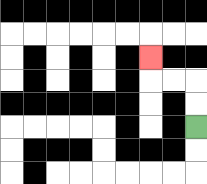{'start': '[8, 5]', 'end': '[6, 2]', 'path_directions': 'U,U,L,L,U', 'path_coordinates': '[[8, 5], [8, 4], [8, 3], [7, 3], [6, 3], [6, 2]]'}